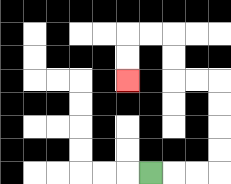{'start': '[6, 7]', 'end': '[5, 3]', 'path_directions': 'R,R,R,U,U,U,U,L,L,U,U,L,L,D,D', 'path_coordinates': '[[6, 7], [7, 7], [8, 7], [9, 7], [9, 6], [9, 5], [9, 4], [9, 3], [8, 3], [7, 3], [7, 2], [7, 1], [6, 1], [5, 1], [5, 2], [5, 3]]'}